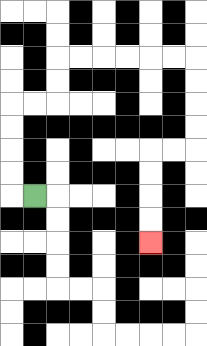{'start': '[1, 8]', 'end': '[6, 10]', 'path_directions': 'L,U,U,U,U,R,R,U,U,R,R,R,R,R,R,D,D,D,D,L,L,D,D,D,D', 'path_coordinates': '[[1, 8], [0, 8], [0, 7], [0, 6], [0, 5], [0, 4], [1, 4], [2, 4], [2, 3], [2, 2], [3, 2], [4, 2], [5, 2], [6, 2], [7, 2], [8, 2], [8, 3], [8, 4], [8, 5], [8, 6], [7, 6], [6, 6], [6, 7], [6, 8], [6, 9], [6, 10]]'}